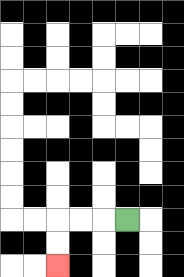{'start': '[5, 9]', 'end': '[2, 11]', 'path_directions': 'L,L,L,D,D', 'path_coordinates': '[[5, 9], [4, 9], [3, 9], [2, 9], [2, 10], [2, 11]]'}